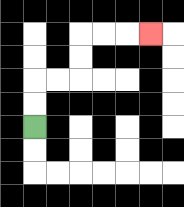{'start': '[1, 5]', 'end': '[6, 1]', 'path_directions': 'U,U,R,R,U,U,R,R,R', 'path_coordinates': '[[1, 5], [1, 4], [1, 3], [2, 3], [3, 3], [3, 2], [3, 1], [4, 1], [5, 1], [6, 1]]'}